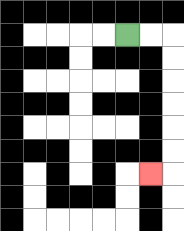{'start': '[5, 1]', 'end': '[6, 7]', 'path_directions': 'R,R,D,D,D,D,D,D,L', 'path_coordinates': '[[5, 1], [6, 1], [7, 1], [7, 2], [7, 3], [7, 4], [7, 5], [7, 6], [7, 7], [6, 7]]'}